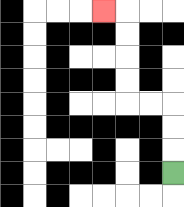{'start': '[7, 7]', 'end': '[4, 0]', 'path_directions': 'U,U,U,L,L,U,U,U,U,L', 'path_coordinates': '[[7, 7], [7, 6], [7, 5], [7, 4], [6, 4], [5, 4], [5, 3], [5, 2], [5, 1], [5, 0], [4, 0]]'}